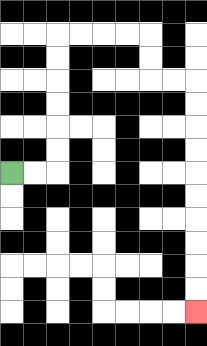{'start': '[0, 7]', 'end': '[8, 13]', 'path_directions': 'R,R,U,U,U,U,U,U,R,R,R,R,D,D,R,R,D,D,D,D,D,D,D,D,D,D', 'path_coordinates': '[[0, 7], [1, 7], [2, 7], [2, 6], [2, 5], [2, 4], [2, 3], [2, 2], [2, 1], [3, 1], [4, 1], [5, 1], [6, 1], [6, 2], [6, 3], [7, 3], [8, 3], [8, 4], [8, 5], [8, 6], [8, 7], [8, 8], [8, 9], [8, 10], [8, 11], [8, 12], [8, 13]]'}